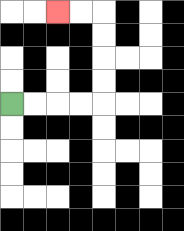{'start': '[0, 4]', 'end': '[2, 0]', 'path_directions': 'R,R,R,R,U,U,U,U,L,L', 'path_coordinates': '[[0, 4], [1, 4], [2, 4], [3, 4], [4, 4], [4, 3], [4, 2], [4, 1], [4, 0], [3, 0], [2, 0]]'}